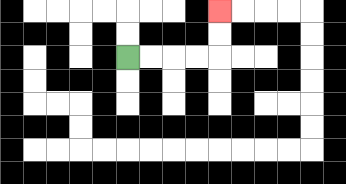{'start': '[5, 2]', 'end': '[9, 0]', 'path_directions': 'R,R,R,R,U,U', 'path_coordinates': '[[5, 2], [6, 2], [7, 2], [8, 2], [9, 2], [9, 1], [9, 0]]'}